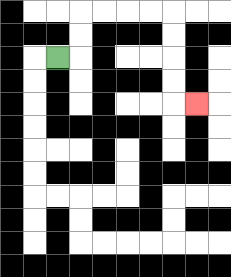{'start': '[2, 2]', 'end': '[8, 4]', 'path_directions': 'R,U,U,R,R,R,R,D,D,D,D,R', 'path_coordinates': '[[2, 2], [3, 2], [3, 1], [3, 0], [4, 0], [5, 0], [6, 0], [7, 0], [7, 1], [7, 2], [7, 3], [7, 4], [8, 4]]'}